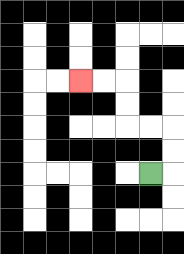{'start': '[6, 7]', 'end': '[3, 3]', 'path_directions': 'R,U,U,L,L,U,U,L,L', 'path_coordinates': '[[6, 7], [7, 7], [7, 6], [7, 5], [6, 5], [5, 5], [5, 4], [5, 3], [4, 3], [3, 3]]'}